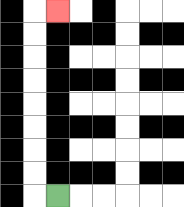{'start': '[2, 8]', 'end': '[2, 0]', 'path_directions': 'L,U,U,U,U,U,U,U,U,R', 'path_coordinates': '[[2, 8], [1, 8], [1, 7], [1, 6], [1, 5], [1, 4], [1, 3], [1, 2], [1, 1], [1, 0], [2, 0]]'}